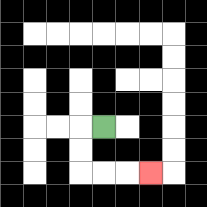{'start': '[4, 5]', 'end': '[6, 7]', 'path_directions': 'L,D,D,R,R,R', 'path_coordinates': '[[4, 5], [3, 5], [3, 6], [3, 7], [4, 7], [5, 7], [6, 7]]'}